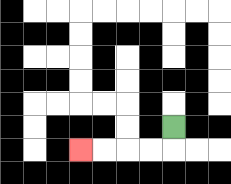{'start': '[7, 5]', 'end': '[3, 6]', 'path_directions': 'D,L,L,L,L', 'path_coordinates': '[[7, 5], [7, 6], [6, 6], [5, 6], [4, 6], [3, 6]]'}